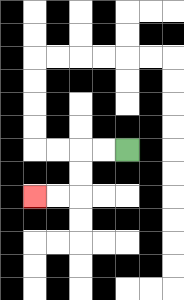{'start': '[5, 6]', 'end': '[1, 8]', 'path_directions': 'L,L,D,D,L,L', 'path_coordinates': '[[5, 6], [4, 6], [3, 6], [3, 7], [3, 8], [2, 8], [1, 8]]'}